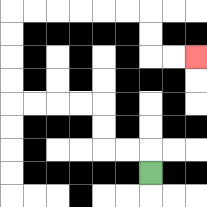{'start': '[6, 7]', 'end': '[8, 2]', 'path_directions': 'U,L,L,U,U,L,L,L,L,U,U,U,U,R,R,R,R,R,R,D,D,R,R', 'path_coordinates': '[[6, 7], [6, 6], [5, 6], [4, 6], [4, 5], [4, 4], [3, 4], [2, 4], [1, 4], [0, 4], [0, 3], [0, 2], [0, 1], [0, 0], [1, 0], [2, 0], [3, 0], [4, 0], [5, 0], [6, 0], [6, 1], [6, 2], [7, 2], [8, 2]]'}